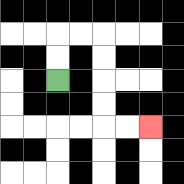{'start': '[2, 3]', 'end': '[6, 5]', 'path_directions': 'U,U,R,R,D,D,D,D,R,R', 'path_coordinates': '[[2, 3], [2, 2], [2, 1], [3, 1], [4, 1], [4, 2], [4, 3], [4, 4], [4, 5], [5, 5], [6, 5]]'}